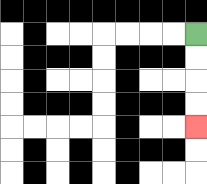{'start': '[8, 1]', 'end': '[8, 5]', 'path_directions': 'D,D,D,D', 'path_coordinates': '[[8, 1], [8, 2], [8, 3], [8, 4], [8, 5]]'}